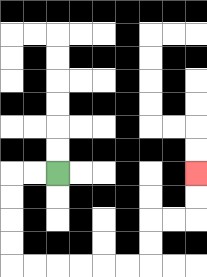{'start': '[2, 7]', 'end': '[8, 7]', 'path_directions': 'L,L,D,D,D,D,R,R,R,R,R,R,U,U,R,R,U,U', 'path_coordinates': '[[2, 7], [1, 7], [0, 7], [0, 8], [0, 9], [0, 10], [0, 11], [1, 11], [2, 11], [3, 11], [4, 11], [5, 11], [6, 11], [6, 10], [6, 9], [7, 9], [8, 9], [8, 8], [8, 7]]'}